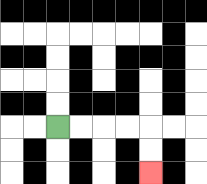{'start': '[2, 5]', 'end': '[6, 7]', 'path_directions': 'R,R,R,R,D,D', 'path_coordinates': '[[2, 5], [3, 5], [4, 5], [5, 5], [6, 5], [6, 6], [6, 7]]'}